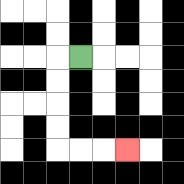{'start': '[3, 2]', 'end': '[5, 6]', 'path_directions': 'L,D,D,D,D,R,R,R', 'path_coordinates': '[[3, 2], [2, 2], [2, 3], [2, 4], [2, 5], [2, 6], [3, 6], [4, 6], [5, 6]]'}